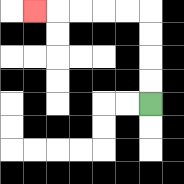{'start': '[6, 4]', 'end': '[1, 0]', 'path_directions': 'U,U,U,U,L,L,L,L,L', 'path_coordinates': '[[6, 4], [6, 3], [6, 2], [6, 1], [6, 0], [5, 0], [4, 0], [3, 0], [2, 0], [1, 0]]'}